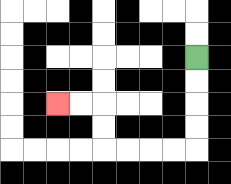{'start': '[8, 2]', 'end': '[2, 4]', 'path_directions': 'D,D,D,D,L,L,L,L,U,U,L,L', 'path_coordinates': '[[8, 2], [8, 3], [8, 4], [8, 5], [8, 6], [7, 6], [6, 6], [5, 6], [4, 6], [4, 5], [4, 4], [3, 4], [2, 4]]'}